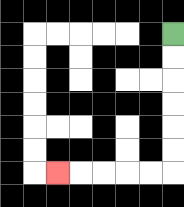{'start': '[7, 1]', 'end': '[2, 7]', 'path_directions': 'D,D,D,D,D,D,L,L,L,L,L', 'path_coordinates': '[[7, 1], [7, 2], [7, 3], [7, 4], [7, 5], [7, 6], [7, 7], [6, 7], [5, 7], [4, 7], [3, 7], [2, 7]]'}